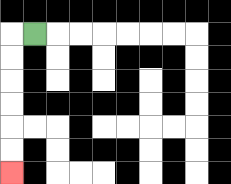{'start': '[1, 1]', 'end': '[0, 7]', 'path_directions': 'L,D,D,D,D,D,D', 'path_coordinates': '[[1, 1], [0, 1], [0, 2], [0, 3], [0, 4], [0, 5], [0, 6], [0, 7]]'}